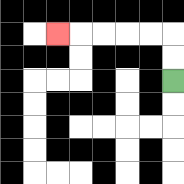{'start': '[7, 3]', 'end': '[2, 1]', 'path_directions': 'U,U,L,L,L,L,L', 'path_coordinates': '[[7, 3], [7, 2], [7, 1], [6, 1], [5, 1], [4, 1], [3, 1], [2, 1]]'}